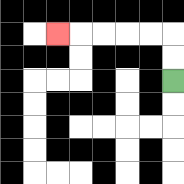{'start': '[7, 3]', 'end': '[2, 1]', 'path_directions': 'U,U,L,L,L,L,L', 'path_coordinates': '[[7, 3], [7, 2], [7, 1], [6, 1], [5, 1], [4, 1], [3, 1], [2, 1]]'}